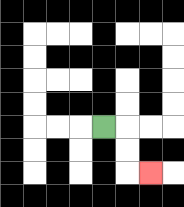{'start': '[4, 5]', 'end': '[6, 7]', 'path_directions': 'R,D,D,R', 'path_coordinates': '[[4, 5], [5, 5], [5, 6], [5, 7], [6, 7]]'}